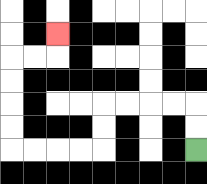{'start': '[8, 6]', 'end': '[2, 1]', 'path_directions': 'U,U,L,L,L,L,D,D,L,L,L,L,U,U,U,U,R,R,U', 'path_coordinates': '[[8, 6], [8, 5], [8, 4], [7, 4], [6, 4], [5, 4], [4, 4], [4, 5], [4, 6], [3, 6], [2, 6], [1, 6], [0, 6], [0, 5], [0, 4], [0, 3], [0, 2], [1, 2], [2, 2], [2, 1]]'}